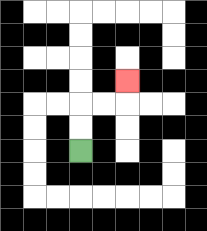{'start': '[3, 6]', 'end': '[5, 3]', 'path_directions': 'U,U,R,R,U', 'path_coordinates': '[[3, 6], [3, 5], [3, 4], [4, 4], [5, 4], [5, 3]]'}